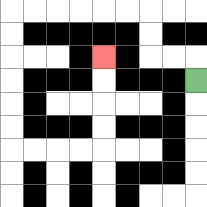{'start': '[8, 3]', 'end': '[4, 2]', 'path_directions': 'U,L,L,U,U,L,L,L,L,L,L,D,D,D,D,D,D,R,R,R,R,U,U,U,U', 'path_coordinates': '[[8, 3], [8, 2], [7, 2], [6, 2], [6, 1], [6, 0], [5, 0], [4, 0], [3, 0], [2, 0], [1, 0], [0, 0], [0, 1], [0, 2], [0, 3], [0, 4], [0, 5], [0, 6], [1, 6], [2, 6], [3, 6], [4, 6], [4, 5], [4, 4], [4, 3], [4, 2]]'}